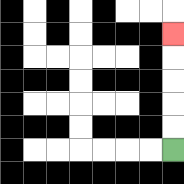{'start': '[7, 6]', 'end': '[7, 1]', 'path_directions': 'U,U,U,U,U', 'path_coordinates': '[[7, 6], [7, 5], [7, 4], [7, 3], [7, 2], [7, 1]]'}